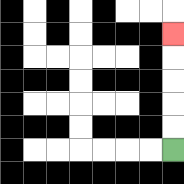{'start': '[7, 6]', 'end': '[7, 1]', 'path_directions': 'U,U,U,U,U', 'path_coordinates': '[[7, 6], [7, 5], [7, 4], [7, 3], [7, 2], [7, 1]]'}